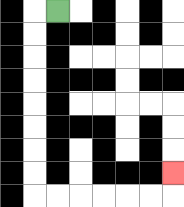{'start': '[2, 0]', 'end': '[7, 7]', 'path_directions': 'L,D,D,D,D,D,D,D,D,R,R,R,R,R,R,U', 'path_coordinates': '[[2, 0], [1, 0], [1, 1], [1, 2], [1, 3], [1, 4], [1, 5], [1, 6], [1, 7], [1, 8], [2, 8], [3, 8], [4, 8], [5, 8], [6, 8], [7, 8], [7, 7]]'}